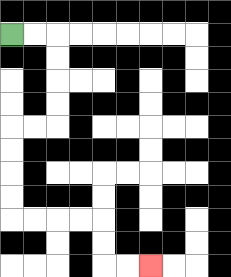{'start': '[0, 1]', 'end': '[6, 11]', 'path_directions': 'R,R,D,D,D,D,L,L,D,D,D,D,R,R,R,R,D,D,R,R', 'path_coordinates': '[[0, 1], [1, 1], [2, 1], [2, 2], [2, 3], [2, 4], [2, 5], [1, 5], [0, 5], [0, 6], [0, 7], [0, 8], [0, 9], [1, 9], [2, 9], [3, 9], [4, 9], [4, 10], [4, 11], [5, 11], [6, 11]]'}